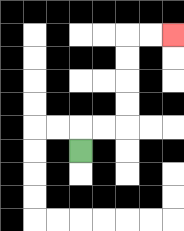{'start': '[3, 6]', 'end': '[7, 1]', 'path_directions': 'U,R,R,U,U,U,U,R,R', 'path_coordinates': '[[3, 6], [3, 5], [4, 5], [5, 5], [5, 4], [5, 3], [5, 2], [5, 1], [6, 1], [7, 1]]'}